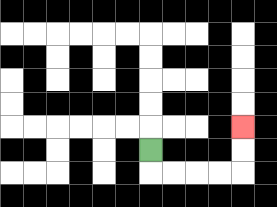{'start': '[6, 6]', 'end': '[10, 5]', 'path_directions': 'D,R,R,R,R,U,U', 'path_coordinates': '[[6, 6], [6, 7], [7, 7], [8, 7], [9, 7], [10, 7], [10, 6], [10, 5]]'}